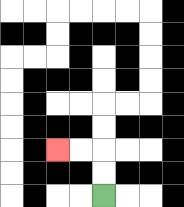{'start': '[4, 8]', 'end': '[2, 6]', 'path_directions': 'U,U,L,L', 'path_coordinates': '[[4, 8], [4, 7], [4, 6], [3, 6], [2, 6]]'}